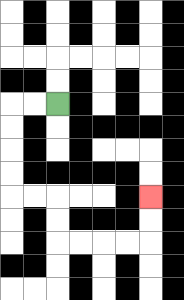{'start': '[2, 4]', 'end': '[6, 8]', 'path_directions': 'L,L,D,D,D,D,R,R,D,D,R,R,R,R,U,U', 'path_coordinates': '[[2, 4], [1, 4], [0, 4], [0, 5], [0, 6], [0, 7], [0, 8], [1, 8], [2, 8], [2, 9], [2, 10], [3, 10], [4, 10], [5, 10], [6, 10], [6, 9], [6, 8]]'}